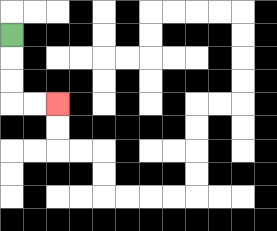{'start': '[0, 1]', 'end': '[2, 4]', 'path_directions': 'D,D,D,R,R', 'path_coordinates': '[[0, 1], [0, 2], [0, 3], [0, 4], [1, 4], [2, 4]]'}